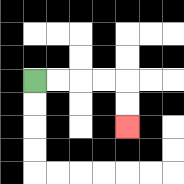{'start': '[1, 3]', 'end': '[5, 5]', 'path_directions': 'R,R,R,R,D,D', 'path_coordinates': '[[1, 3], [2, 3], [3, 3], [4, 3], [5, 3], [5, 4], [5, 5]]'}